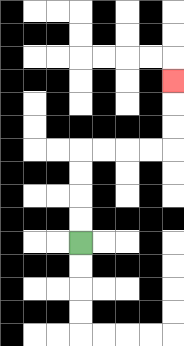{'start': '[3, 10]', 'end': '[7, 3]', 'path_directions': 'U,U,U,U,R,R,R,R,U,U,U', 'path_coordinates': '[[3, 10], [3, 9], [3, 8], [3, 7], [3, 6], [4, 6], [5, 6], [6, 6], [7, 6], [7, 5], [7, 4], [7, 3]]'}